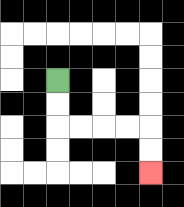{'start': '[2, 3]', 'end': '[6, 7]', 'path_directions': 'D,D,R,R,R,R,D,D', 'path_coordinates': '[[2, 3], [2, 4], [2, 5], [3, 5], [4, 5], [5, 5], [6, 5], [6, 6], [6, 7]]'}